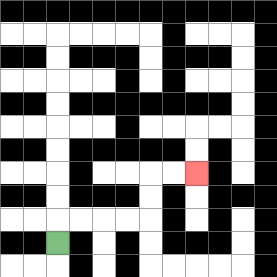{'start': '[2, 10]', 'end': '[8, 7]', 'path_directions': 'U,R,R,R,R,U,U,R,R', 'path_coordinates': '[[2, 10], [2, 9], [3, 9], [4, 9], [5, 9], [6, 9], [6, 8], [6, 7], [7, 7], [8, 7]]'}